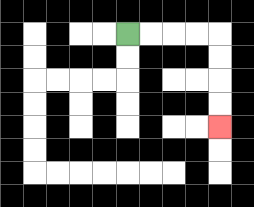{'start': '[5, 1]', 'end': '[9, 5]', 'path_directions': 'R,R,R,R,D,D,D,D', 'path_coordinates': '[[5, 1], [6, 1], [7, 1], [8, 1], [9, 1], [9, 2], [9, 3], [9, 4], [9, 5]]'}